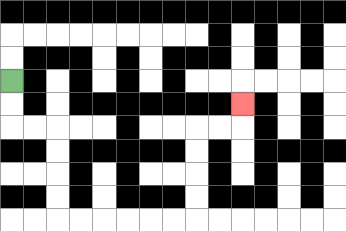{'start': '[0, 3]', 'end': '[10, 4]', 'path_directions': 'D,D,R,R,D,D,D,D,R,R,R,R,R,R,U,U,U,U,R,R,U', 'path_coordinates': '[[0, 3], [0, 4], [0, 5], [1, 5], [2, 5], [2, 6], [2, 7], [2, 8], [2, 9], [3, 9], [4, 9], [5, 9], [6, 9], [7, 9], [8, 9], [8, 8], [8, 7], [8, 6], [8, 5], [9, 5], [10, 5], [10, 4]]'}